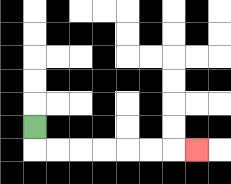{'start': '[1, 5]', 'end': '[8, 6]', 'path_directions': 'D,R,R,R,R,R,R,R', 'path_coordinates': '[[1, 5], [1, 6], [2, 6], [3, 6], [4, 6], [5, 6], [6, 6], [7, 6], [8, 6]]'}